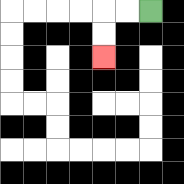{'start': '[6, 0]', 'end': '[4, 2]', 'path_directions': 'L,L,D,D', 'path_coordinates': '[[6, 0], [5, 0], [4, 0], [4, 1], [4, 2]]'}